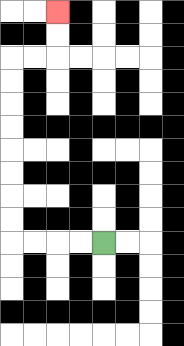{'start': '[4, 10]', 'end': '[2, 0]', 'path_directions': 'L,L,L,L,U,U,U,U,U,U,U,U,R,R,U,U', 'path_coordinates': '[[4, 10], [3, 10], [2, 10], [1, 10], [0, 10], [0, 9], [0, 8], [0, 7], [0, 6], [0, 5], [0, 4], [0, 3], [0, 2], [1, 2], [2, 2], [2, 1], [2, 0]]'}